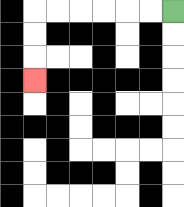{'start': '[7, 0]', 'end': '[1, 3]', 'path_directions': 'L,L,L,L,L,L,D,D,D', 'path_coordinates': '[[7, 0], [6, 0], [5, 0], [4, 0], [3, 0], [2, 0], [1, 0], [1, 1], [1, 2], [1, 3]]'}